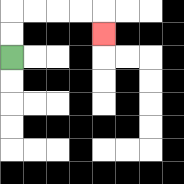{'start': '[0, 2]', 'end': '[4, 1]', 'path_directions': 'U,U,R,R,R,R,D', 'path_coordinates': '[[0, 2], [0, 1], [0, 0], [1, 0], [2, 0], [3, 0], [4, 0], [4, 1]]'}